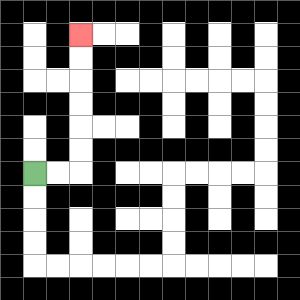{'start': '[1, 7]', 'end': '[3, 1]', 'path_directions': 'R,R,U,U,U,U,U,U', 'path_coordinates': '[[1, 7], [2, 7], [3, 7], [3, 6], [3, 5], [3, 4], [3, 3], [3, 2], [3, 1]]'}